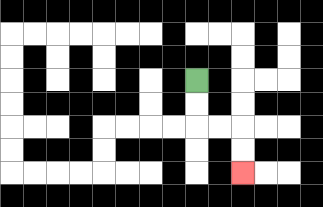{'start': '[8, 3]', 'end': '[10, 7]', 'path_directions': 'D,D,R,R,D,D', 'path_coordinates': '[[8, 3], [8, 4], [8, 5], [9, 5], [10, 5], [10, 6], [10, 7]]'}